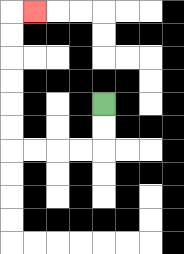{'start': '[4, 4]', 'end': '[1, 0]', 'path_directions': 'D,D,L,L,L,L,U,U,U,U,U,U,R', 'path_coordinates': '[[4, 4], [4, 5], [4, 6], [3, 6], [2, 6], [1, 6], [0, 6], [0, 5], [0, 4], [0, 3], [0, 2], [0, 1], [0, 0], [1, 0]]'}